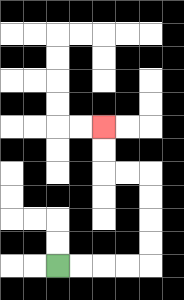{'start': '[2, 11]', 'end': '[4, 5]', 'path_directions': 'R,R,R,R,U,U,U,U,L,L,U,U', 'path_coordinates': '[[2, 11], [3, 11], [4, 11], [5, 11], [6, 11], [6, 10], [6, 9], [6, 8], [6, 7], [5, 7], [4, 7], [4, 6], [4, 5]]'}